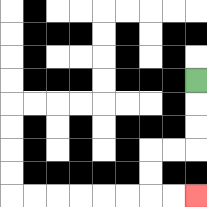{'start': '[8, 3]', 'end': '[8, 8]', 'path_directions': 'D,D,D,L,L,D,D,R,R', 'path_coordinates': '[[8, 3], [8, 4], [8, 5], [8, 6], [7, 6], [6, 6], [6, 7], [6, 8], [7, 8], [8, 8]]'}